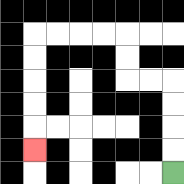{'start': '[7, 7]', 'end': '[1, 6]', 'path_directions': 'U,U,U,U,L,L,U,U,L,L,L,L,D,D,D,D,D', 'path_coordinates': '[[7, 7], [7, 6], [7, 5], [7, 4], [7, 3], [6, 3], [5, 3], [5, 2], [5, 1], [4, 1], [3, 1], [2, 1], [1, 1], [1, 2], [1, 3], [1, 4], [1, 5], [1, 6]]'}